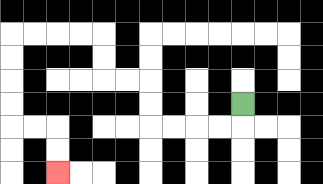{'start': '[10, 4]', 'end': '[2, 7]', 'path_directions': 'D,L,L,L,L,U,U,L,L,U,U,L,L,L,L,D,D,D,D,R,R,D,D', 'path_coordinates': '[[10, 4], [10, 5], [9, 5], [8, 5], [7, 5], [6, 5], [6, 4], [6, 3], [5, 3], [4, 3], [4, 2], [4, 1], [3, 1], [2, 1], [1, 1], [0, 1], [0, 2], [0, 3], [0, 4], [0, 5], [1, 5], [2, 5], [2, 6], [2, 7]]'}